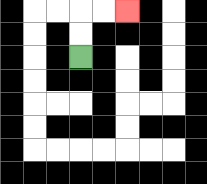{'start': '[3, 2]', 'end': '[5, 0]', 'path_directions': 'U,U,R,R', 'path_coordinates': '[[3, 2], [3, 1], [3, 0], [4, 0], [5, 0]]'}